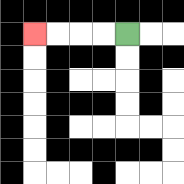{'start': '[5, 1]', 'end': '[1, 1]', 'path_directions': 'L,L,L,L', 'path_coordinates': '[[5, 1], [4, 1], [3, 1], [2, 1], [1, 1]]'}